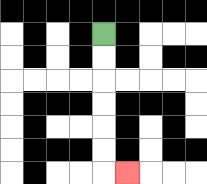{'start': '[4, 1]', 'end': '[5, 7]', 'path_directions': 'D,D,D,D,D,D,R', 'path_coordinates': '[[4, 1], [4, 2], [4, 3], [4, 4], [4, 5], [4, 6], [4, 7], [5, 7]]'}